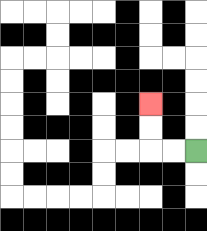{'start': '[8, 6]', 'end': '[6, 4]', 'path_directions': 'L,L,U,U', 'path_coordinates': '[[8, 6], [7, 6], [6, 6], [6, 5], [6, 4]]'}